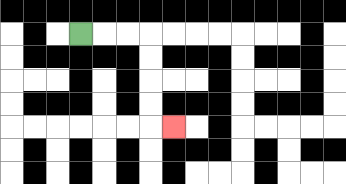{'start': '[3, 1]', 'end': '[7, 5]', 'path_directions': 'R,R,R,D,D,D,D,R', 'path_coordinates': '[[3, 1], [4, 1], [5, 1], [6, 1], [6, 2], [6, 3], [6, 4], [6, 5], [7, 5]]'}